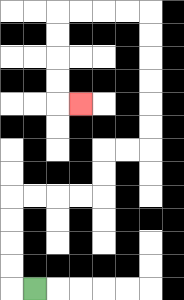{'start': '[1, 12]', 'end': '[3, 4]', 'path_directions': 'L,U,U,U,U,R,R,R,R,U,U,R,R,U,U,U,U,U,U,L,L,L,L,D,D,D,D,R', 'path_coordinates': '[[1, 12], [0, 12], [0, 11], [0, 10], [0, 9], [0, 8], [1, 8], [2, 8], [3, 8], [4, 8], [4, 7], [4, 6], [5, 6], [6, 6], [6, 5], [6, 4], [6, 3], [6, 2], [6, 1], [6, 0], [5, 0], [4, 0], [3, 0], [2, 0], [2, 1], [2, 2], [2, 3], [2, 4], [3, 4]]'}